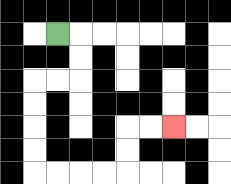{'start': '[2, 1]', 'end': '[7, 5]', 'path_directions': 'R,D,D,L,L,D,D,D,D,R,R,R,R,U,U,R,R', 'path_coordinates': '[[2, 1], [3, 1], [3, 2], [3, 3], [2, 3], [1, 3], [1, 4], [1, 5], [1, 6], [1, 7], [2, 7], [3, 7], [4, 7], [5, 7], [5, 6], [5, 5], [6, 5], [7, 5]]'}